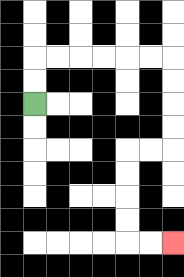{'start': '[1, 4]', 'end': '[7, 10]', 'path_directions': 'U,U,R,R,R,R,R,R,D,D,D,D,L,L,D,D,D,D,R,R', 'path_coordinates': '[[1, 4], [1, 3], [1, 2], [2, 2], [3, 2], [4, 2], [5, 2], [6, 2], [7, 2], [7, 3], [7, 4], [7, 5], [7, 6], [6, 6], [5, 6], [5, 7], [5, 8], [5, 9], [5, 10], [6, 10], [7, 10]]'}